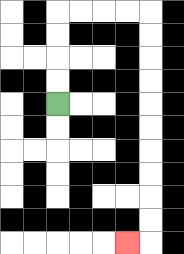{'start': '[2, 4]', 'end': '[5, 10]', 'path_directions': 'U,U,U,U,R,R,R,R,D,D,D,D,D,D,D,D,D,D,L', 'path_coordinates': '[[2, 4], [2, 3], [2, 2], [2, 1], [2, 0], [3, 0], [4, 0], [5, 0], [6, 0], [6, 1], [6, 2], [6, 3], [6, 4], [6, 5], [6, 6], [6, 7], [6, 8], [6, 9], [6, 10], [5, 10]]'}